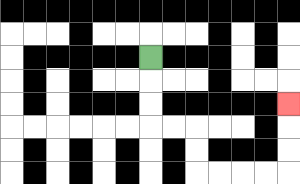{'start': '[6, 2]', 'end': '[12, 4]', 'path_directions': 'D,D,D,R,R,D,D,R,R,R,R,U,U,U', 'path_coordinates': '[[6, 2], [6, 3], [6, 4], [6, 5], [7, 5], [8, 5], [8, 6], [8, 7], [9, 7], [10, 7], [11, 7], [12, 7], [12, 6], [12, 5], [12, 4]]'}